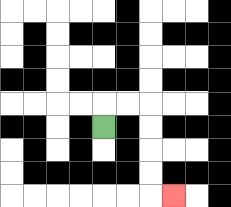{'start': '[4, 5]', 'end': '[7, 8]', 'path_directions': 'U,R,R,D,D,D,D,R', 'path_coordinates': '[[4, 5], [4, 4], [5, 4], [6, 4], [6, 5], [6, 6], [6, 7], [6, 8], [7, 8]]'}